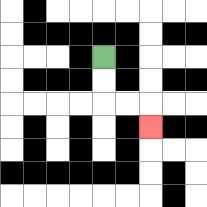{'start': '[4, 2]', 'end': '[6, 5]', 'path_directions': 'D,D,R,R,D', 'path_coordinates': '[[4, 2], [4, 3], [4, 4], [5, 4], [6, 4], [6, 5]]'}